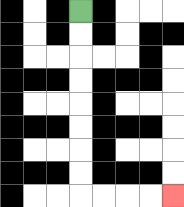{'start': '[3, 0]', 'end': '[7, 8]', 'path_directions': 'D,D,D,D,D,D,D,D,R,R,R,R', 'path_coordinates': '[[3, 0], [3, 1], [3, 2], [3, 3], [3, 4], [3, 5], [3, 6], [3, 7], [3, 8], [4, 8], [5, 8], [6, 8], [7, 8]]'}